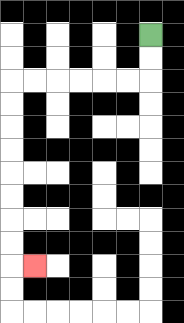{'start': '[6, 1]', 'end': '[1, 11]', 'path_directions': 'D,D,L,L,L,L,L,L,D,D,D,D,D,D,D,D,R', 'path_coordinates': '[[6, 1], [6, 2], [6, 3], [5, 3], [4, 3], [3, 3], [2, 3], [1, 3], [0, 3], [0, 4], [0, 5], [0, 6], [0, 7], [0, 8], [0, 9], [0, 10], [0, 11], [1, 11]]'}